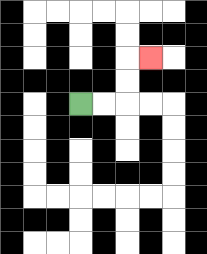{'start': '[3, 4]', 'end': '[6, 2]', 'path_directions': 'R,R,U,U,R', 'path_coordinates': '[[3, 4], [4, 4], [5, 4], [5, 3], [5, 2], [6, 2]]'}